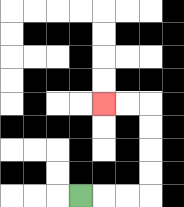{'start': '[3, 8]', 'end': '[4, 4]', 'path_directions': 'R,R,R,U,U,U,U,L,L', 'path_coordinates': '[[3, 8], [4, 8], [5, 8], [6, 8], [6, 7], [6, 6], [6, 5], [6, 4], [5, 4], [4, 4]]'}